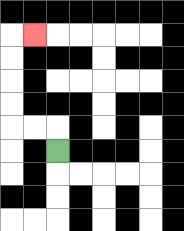{'start': '[2, 6]', 'end': '[1, 1]', 'path_directions': 'U,L,L,U,U,U,U,R', 'path_coordinates': '[[2, 6], [2, 5], [1, 5], [0, 5], [0, 4], [0, 3], [0, 2], [0, 1], [1, 1]]'}